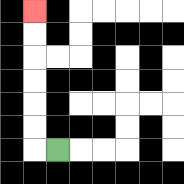{'start': '[2, 6]', 'end': '[1, 0]', 'path_directions': 'L,U,U,U,U,U,U', 'path_coordinates': '[[2, 6], [1, 6], [1, 5], [1, 4], [1, 3], [1, 2], [1, 1], [1, 0]]'}